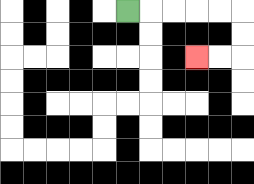{'start': '[5, 0]', 'end': '[8, 2]', 'path_directions': 'R,R,R,R,R,D,D,L,L', 'path_coordinates': '[[5, 0], [6, 0], [7, 0], [8, 0], [9, 0], [10, 0], [10, 1], [10, 2], [9, 2], [8, 2]]'}